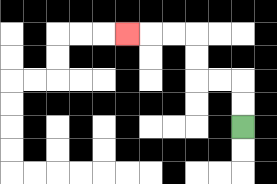{'start': '[10, 5]', 'end': '[5, 1]', 'path_directions': 'U,U,L,L,U,U,L,L,L', 'path_coordinates': '[[10, 5], [10, 4], [10, 3], [9, 3], [8, 3], [8, 2], [8, 1], [7, 1], [6, 1], [5, 1]]'}